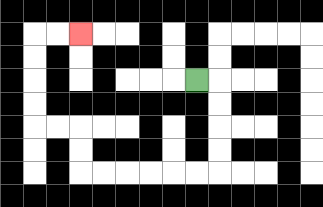{'start': '[8, 3]', 'end': '[3, 1]', 'path_directions': 'R,D,D,D,D,L,L,L,L,L,L,U,U,L,L,U,U,U,U,R,R', 'path_coordinates': '[[8, 3], [9, 3], [9, 4], [9, 5], [9, 6], [9, 7], [8, 7], [7, 7], [6, 7], [5, 7], [4, 7], [3, 7], [3, 6], [3, 5], [2, 5], [1, 5], [1, 4], [1, 3], [1, 2], [1, 1], [2, 1], [3, 1]]'}